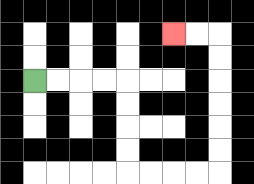{'start': '[1, 3]', 'end': '[7, 1]', 'path_directions': 'R,R,R,R,D,D,D,D,R,R,R,R,U,U,U,U,U,U,L,L', 'path_coordinates': '[[1, 3], [2, 3], [3, 3], [4, 3], [5, 3], [5, 4], [5, 5], [5, 6], [5, 7], [6, 7], [7, 7], [8, 7], [9, 7], [9, 6], [9, 5], [9, 4], [9, 3], [9, 2], [9, 1], [8, 1], [7, 1]]'}